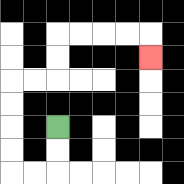{'start': '[2, 5]', 'end': '[6, 2]', 'path_directions': 'D,D,L,L,U,U,U,U,R,R,U,U,R,R,R,R,D', 'path_coordinates': '[[2, 5], [2, 6], [2, 7], [1, 7], [0, 7], [0, 6], [0, 5], [0, 4], [0, 3], [1, 3], [2, 3], [2, 2], [2, 1], [3, 1], [4, 1], [5, 1], [6, 1], [6, 2]]'}